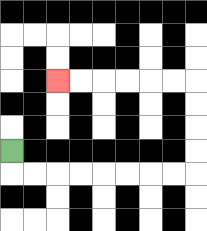{'start': '[0, 6]', 'end': '[2, 3]', 'path_directions': 'D,R,R,R,R,R,R,R,R,U,U,U,U,L,L,L,L,L,L', 'path_coordinates': '[[0, 6], [0, 7], [1, 7], [2, 7], [3, 7], [4, 7], [5, 7], [6, 7], [7, 7], [8, 7], [8, 6], [8, 5], [8, 4], [8, 3], [7, 3], [6, 3], [5, 3], [4, 3], [3, 3], [2, 3]]'}